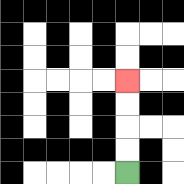{'start': '[5, 7]', 'end': '[5, 3]', 'path_directions': 'U,U,U,U', 'path_coordinates': '[[5, 7], [5, 6], [5, 5], [5, 4], [5, 3]]'}